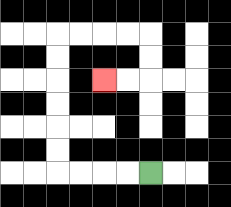{'start': '[6, 7]', 'end': '[4, 3]', 'path_directions': 'L,L,L,L,U,U,U,U,U,U,R,R,R,R,D,D,L,L', 'path_coordinates': '[[6, 7], [5, 7], [4, 7], [3, 7], [2, 7], [2, 6], [2, 5], [2, 4], [2, 3], [2, 2], [2, 1], [3, 1], [4, 1], [5, 1], [6, 1], [6, 2], [6, 3], [5, 3], [4, 3]]'}